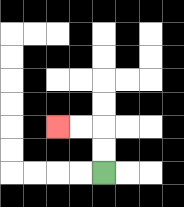{'start': '[4, 7]', 'end': '[2, 5]', 'path_directions': 'U,U,L,L', 'path_coordinates': '[[4, 7], [4, 6], [4, 5], [3, 5], [2, 5]]'}